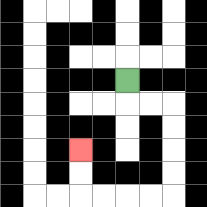{'start': '[5, 3]', 'end': '[3, 6]', 'path_directions': 'D,R,R,D,D,D,D,L,L,L,L,U,U', 'path_coordinates': '[[5, 3], [5, 4], [6, 4], [7, 4], [7, 5], [7, 6], [7, 7], [7, 8], [6, 8], [5, 8], [4, 8], [3, 8], [3, 7], [3, 6]]'}